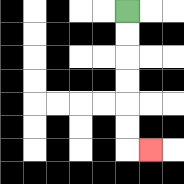{'start': '[5, 0]', 'end': '[6, 6]', 'path_directions': 'D,D,D,D,D,D,R', 'path_coordinates': '[[5, 0], [5, 1], [5, 2], [5, 3], [5, 4], [5, 5], [5, 6], [6, 6]]'}